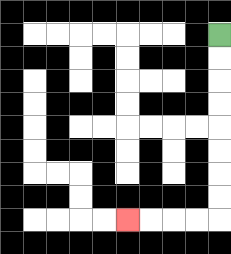{'start': '[9, 1]', 'end': '[5, 9]', 'path_directions': 'D,D,D,D,D,D,D,D,L,L,L,L', 'path_coordinates': '[[9, 1], [9, 2], [9, 3], [9, 4], [9, 5], [9, 6], [9, 7], [9, 8], [9, 9], [8, 9], [7, 9], [6, 9], [5, 9]]'}